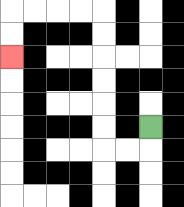{'start': '[6, 5]', 'end': '[0, 2]', 'path_directions': 'D,L,L,U,U,U,U,U,U,L,L,L,L,D,D', 'path_coordinates': '[[6, 5], [6, 6], [5, 6], [4, 6], [4, 5], [4, 4], [4, 3], [4, 2], [4, 1], [4, 0], [3, 0], [2, 0], [1, 0], [0, 0], [0, 1], [0, 2]]'}